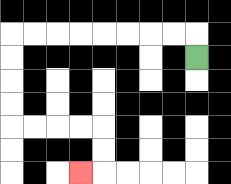{'start': '[8, 2]', 'end': '[3, 7]', 'path_directions': 'U,L,L,L,L,L,L,L,L,D,D,D,D,R,R,R,R,D,D,L', 'path_coordinates': '[[8, 2], [8, 1], [7, 1], [6, 1], [5, 1], [4, 1], [3, 1], [2, 1], [1, 1], [0, 1], [0, 2], [0, 3], [0, 4], [0, 5], [1, 5], [2, 5], [3, 5], [4, 5], [4, 6], [4, 7], [3, 7]]'}